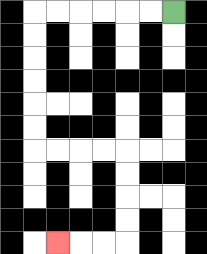{'start': '[7, 0]', 'end': '[2, 10]', 'path_directions': 'L,L,L,L,L,L,D,D,D,D,D,D,R,R,R,R,D,D,D,D,L,L,L', 'path_coordinates': '[[7, 0], [6, 0], [5, 0], [4, 0], [3, 0], [2, 0], [1, 0], [1, 1], [1, 2], [1, 3], [1, 4], [1, 5], [1, 6], [2, 6], [3, 6], [4, 6], [5, 6], [5, 7], [5, 8], [5, 9], [5, 10], [4, 10], [3, 10], [2, 10]]'}